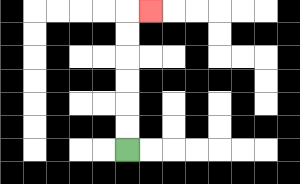{'start': '[5, 6]', 'end': '[6, 0]', 'path_directions': 'U,U,U,U,U,U,R', 'path_coordinates': '[[5, 6], [5, 5], [5, 4], [5, 3], [5, 2], [5, 1], [5, 0], [6, 0]]'}